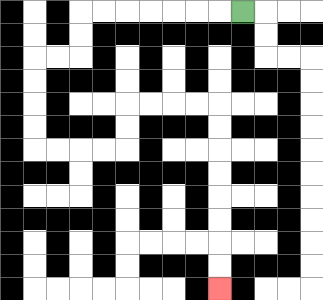{'start': '[10, 0]', 'end': '[9, 12]', 'path_directions': 'L,L,L,L,L,L,L,D,D,L,L,D,D,D,D,R,R,R,R,U,U,R,R,R,R,D,D,D,D,D,D,D,D', 'path_coordinates': '[[10, 0], [9, 0], [8, 0], [7, 0], [6, 0], [5, 0], [4, 0], [3, 0], [3, 1], [3, 2], [2, 2], [1, 2], [1, 3], [1, 4], [1, 5], [1, 6], [2, 6], [3, 6], [4, 6], [5, 6], [5, 5], [5, 4], [6, 4], [7, 4], [8, 4], [9, 4], [9, 5], [9, 6], [9, 7], [9, 8], [9, 9], [9, 10], [9, 11], [9, 12]]'}